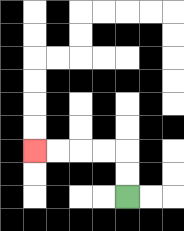{'start': '[5, 8]', 'end': '[1, 6]', 'path_directions': 'U,U,L,L,L,L', 'path_coordinates': '[[5, 8], [5, 7], [5, 6], [4, 6], [3, 6], [2, 6], [1, 6]]'}